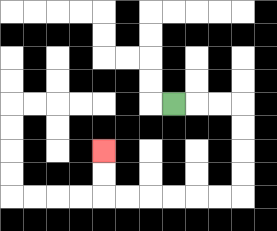{'start': '[7, 4]', 'end': '[4, 6]', 'path_directions': 'R,R,R,D,D,D,D,L,L,L,L,L,L,U,U', 'path_coordinates': '[[7, 4], [8, 4], [9, 4], [10, 4], [10, 5], [10, 6], [10, 7], [10, 8], [9, 8], [8, 8], [7, 8], [6, 8], [5, 8], [4, 8], [4, 7], [4, 6]]'}